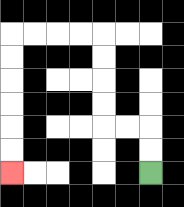{'start': '[6, 7]', 'end': '[0, 7]', 'path_directions': 'U,U,L,L,U,U,U,U,L,L,L,L,D,D,D,D,D,D', 'path_coordinates': '[[6, 7], [6, 6], [6, 5], [5, 5], [4, 5], [4, 4], [4, 3], [4, 2], [4, 1], [3, 1], [2, 1], [1, 1], [0, 1], [0, 2], [0, 3], [0, 4], [0, 5], [0, 6], [0, 7]]'}